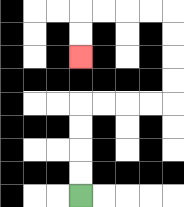{'start': '[3, 8]', 'end': '[3, 2]', 'path_directions': 'U,U,U,U,R,R,R,R,U,U,U,U,L,L,L,L,D,D', 'path_coordinates': '[[3, 8], [3, 7], [3, 6], [3, 5], [3, 4], [4, 4], [5, 4], [6, 4], [7, 4], [7, 3], [7, 2], [7, 1], [7, 0], [6, 0], [5, 0], [4, 0], [3, 0], [3, 1], [3, 2]]'}